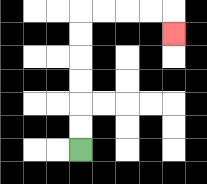{'start': '[3, 6]', 'end': '[7, 1]', 'path_directions': 'U,U,U,U,U,U,R,R,R,R,D', 'path_coordinates': '[[3, 6], [3, 5], [3, 4], [3, 3], [3, 2], [3, 1], [3, 0], [4, 0], [5, 0], [6, 0], [7, 0], [7, 1]]'}